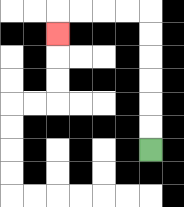{'start': '[6, 6]', 'end': '[2, 1]', 'path_directions': 'U,U,U,U,U,U,L,L,L,L,D', 'path_coordinates': '[[6, 6], [6, 5], [6, 4], [6, 3], [6, 2], [6, 1], [6, 0], [5, 0], [4, 0], [3, 0], [2, 0], [2, 1]]'}